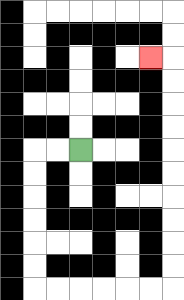{'start': '[3, 6]', 'end': '[6, 2]', 'path_directions': 'L,L,D,D,D,D,D,D,R,R,R,R,R,R,U,U,U,U,U,U,U,U,U,U,L', 'path_coordinates': '[[3, 6], [2, 6], [1, 6], [1, 7], [1, 8], [1, 9], [1, 10], [1, 11], [1, 12], [2, 12], [3, 12], [4, 12], [5, 12], [6, 12], [7, 12], [7, 11], [7, 10], [7, 9], [7, 8], [7, 7], [7, 6], [7, 5], [7, 4], [7, 3], [7, 2], [6, 2]]'}